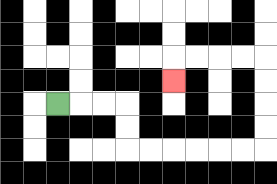{'start': '[2, 4]', 'end': '[7, 3]', 'path_directions': 'R,R,R,D,D,R,R,R,R,R,R,U,U,U,U,L,L,L,L,D', 'path_coordinates': '[[2, 4], [3, 4], [4, 4], [5, 4], [5, 5], [5, 6], [6, 6], [7, 6], [8, 6], [9, 6], [10, 6], [11, 6], [11, 5], [11, 4], [11, 3], [11, 2], [10, 2], [9, 2], [8, 2], [7, 2], [7, 3]]'}